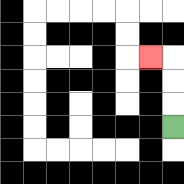{'start': '[7, 5]', 'end': '[6, 2]', 'path_directions': 'U,U,U,L', 'path_coordinates': '[[7, 5], [7, 4], [7, 3], [7, 2], [6, 2]]'}